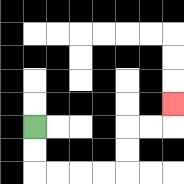{'start': '[1, 5]', 'end': '[7, 4]', 'path_directions': 'D,D,R,R,R,R,U,U,R,R,U', 'path_coordinates': '[[1, 5], [1, 6], [1, 7], [2, 7], [3, 7], [4, 7], [5, 7], [5, 6], [5, 5], [6, 5], [7, 5], [7, 4]]'}